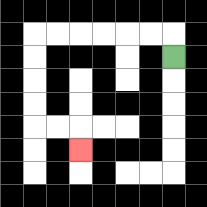{'start': '[7, 2]', 'end': '[3, 6]', 'path_directions': 'U,L,L,L,L,L,L,D,D,D,D,R,R,D', 'path_coordinates': '[[7, 2], [7, 1], [6, 1], [5, 1], [4, 1], [3, 1], [2, 1], [1, 1], [1, 2], [1, 3], [1, 4], [1, 5], [2, 5], [3, 5], [3, 6]]'}